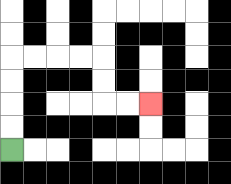{'start': '[0, 6]', 'end': '[6, 4]', 'path_directions': 'U,U,U,U,R,R,R,R,D,D,R,R', 'path_coordinates': '[[0, 6], [0, 5], [0, 4], [0, 3], [0, 2], [1, 2], [2, 2], [3, 2], [4, 2], [4, 3], [4, 4], [5, 4], [6, 4]]'}